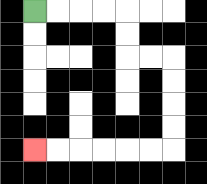{'start': '[1, 0]', 'end': '[1, 6]', 'path_directions': 'R,R,R,R,D,D,R,R,D,D,D,D,L,L,L,L,L,L', 'path_coordinates': '[[1, 0], [2, 0], [3, 0], [4, 0], [5, 0], [5, 1], [5, 2], [6, 2], [7, 2], [7, 3], [7, 4], [7, 5], [7, 6], [6, 6], [5, 6], [4, 6], [3, 6], [2, 6], [1, 6]]'}